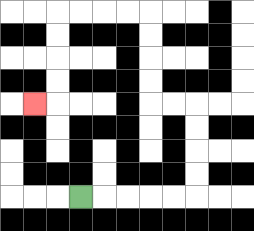{'start': '[3, 8]', 'end': '[1, 4]', 'path_directions': 'R,R,R,R,R,U,U,U,U,L,L,U,U,U,U,L,L,L,L,D,D,D,D,L', 'path_coordinates': '[[3, 8], [4, 8], [5, 8], [6, 8], [7, 8], [8, 8], [8, 7], [8, 6], [8, 5], [8, 4], [7, 4], [6, 4], [6, 3], [6, 2], [6, 1], [6, 0], [5, 0], [4, 0], [3, 0], [2, 0], [2, 1], [2, 2], [2, 3], [2, 4], [1, 4]]'}